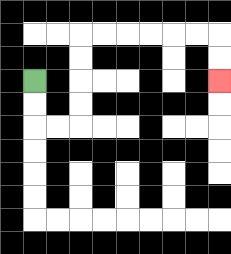{'start': '[1, 3]', 'end': '[9, 3]', 'path_directions': 'D,D,R,R,U,U,U,U,R,R,R,R,R,R,D,D', 'path_coordinates': '[[1, 3], [1, 4], [1, 5], [2, 5], [3, 5], [3, 4], [3, 3], [3, 2], [3, 1], [4, 1], [5, 1], [6, 1], [7, 1], [8, 1], [9, 1], [9, 2], [9, 3]]'}